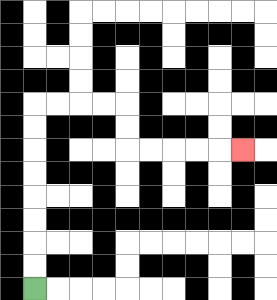{'start': '[1, 12]', 'end': '[10, 6]', 'path_directions': 'U,U,U,U,U,U,U,U,R,R,R,R,D,D,R,R,R,R,R', 'path_coordinates': '[[1, 12], [1, 11], [1, 10], [1, 9], [1, 8], [1, 7], [1, 6], [1, 5], [1, 4], [2, 4], [3, 4], [4, 4], [5, 4], [5, 5], [5, 6], [6, 6], [7, 6], [8, 6], [9, 6], [10, 6]]'}